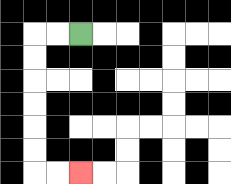{'start': '[3, 1]', 'end': '[3, 7]', 'path_directions': 'L,L,D,D,D,D,D,D,R,R', 'path_coordinates': '[[3, 1], [2, 1], [1, 1], [1, 2], [1, 3], [1, 4], [1, 5], [1, 6], [1, 7], [2, 7], [3, 7]]'}